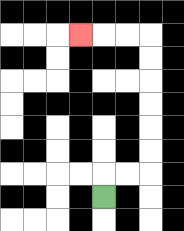{'start': '[4, 8]', 'end': '[3, 1]', 'path_directions': 'U,R,R,U,U,U,U,U,U,L,L,L', 'path_coordinates': '[[4, 8], [4, 7], [5, 7], [6, 7], [6, 6], [6, 5], [6, 4], [6, 3], [6, 2], [6, 1], [5, 1], [4, 1], [3, 1]]'}